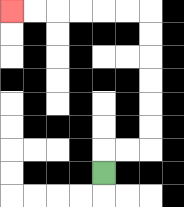{'start': '[4, 7]', 'end': '[0, 0]', 'path_directions': 'U,R,R,U,U,U,U,U,U,L,L,L,L,L,L', 'path_coordinates': '[[4, 7], [4, 6], [5, 6], [6, 6], [6, 5], [6, 4], [6, 3], [6, 2], [6, 1], [6, 0], [5, 0], [4, 0], [3, 0], [2, 0], [1, 0], [0, 0]]'}